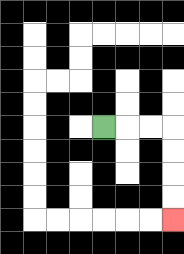{'start': '[4, 5]', 'end': '[7, 9]', 'path_directions': 'R,R,R,D,D,D,D', 'path_coordinates': '[[4, 5], [5, 5], [6, 5], [7, 5], [7, 6], [7, 7], [7, 8], [7, 9]]'}